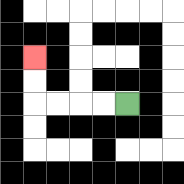{'start': '[5, 4]', 'end': '[1, 2]', 'path_directions': 'L,L,L,L,U,U', 'path_coordinates': '[[5, 4], [4, 4], [3, 4], [2, 4], [1, 4], [1, 3], [1, 2]]'}